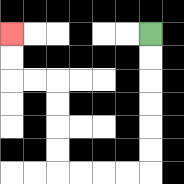{'start': '[6, 1]', 'end': '[0, 1]', 'path_directions': 'D,D,D,D,D,D,L,L,L,L,U,U,U,U,L,L,U,U', 'path_coordinates': '[[6, 1], [6, 2], [6, 3], [6, 4], [6, 5], [6, 6], [6, 7], [5, 7], [4, 7], [3, 7], [2, 7], [2, 6], [2, 5], [2, 4], [2, 3], [1, 3], [0, 3], [0, 2], [0, 1]]'}